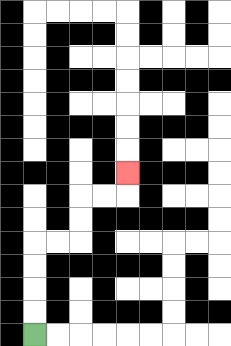{'start': '[1, 14]', 'end': '[5, 7]', 'path_directions': 'U,U,U,U,R,R,U,U,R,R,U', 'path_coordinates': '[[1, 14], [1, 13], [1, 12], [1, 11], [1, 10], [2, 10], [3, 10], [3, 9], [3, 8], [4, 8], [5, 8], [5, 7]]'}